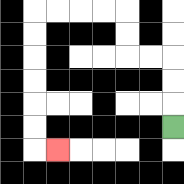{'start': '[7, 5]', 'end': '[2, 6]', 'path_directions': 'U,U,U,L,L,U,U,L,L,L,L,D,D,D,D,D,D,R', 'path_coordinates': '[[7, 5], [7, 4], [7, 3], [7, 2], [6, 2], [5, 2], [5, 1], [5, 0], [4, 0], [3, 0], [2, 0], [1, 0], [1, 1], [1, 2], [1, 3], [1, 4], [1, 5], [1, 6], [2, 6]]'}